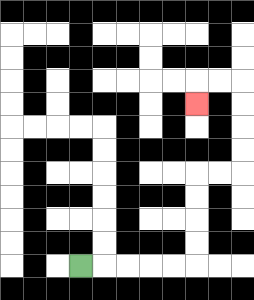{'start': '[3, 11]', 'end': '[8, 4]', 'path_directions': 'R,R,R,R,R,U,U,U,U,R,R,U,U,U,U,L,L,D', 'path_coordinates': '[[3, 11], [4, 11], [5, 11], [6, 11], [7, 11], [8, 11], [8, 10], [8, 9], [8, 8], [8, 7], [9, 7], [10, 7], [10, 6], [10, 5], [10, 4], [10, 3], [9, 3], [8, 3], [8, 4]]'}